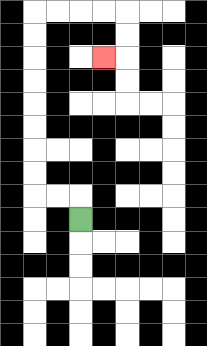{'start': '[3, 9]', 'end': '[4, 2]', 'path_directions': 'U,L,L,U,U,U,U,U,U,U,U,R,R,R,R,D,D,L', 'path_coordinates': '[[3, 9], [3, 8], [2, 8], [1, 8], [1, 7], [1, 6], [1, 5], [1, 4], [1, 3], [1, 2], [1, 1], [1, 0], [2, 0], [3, 0], [4, 0], [5, 0], [5, 1], [5, 2], [4, 2]]'}